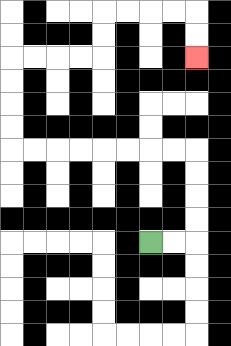{'start': '[6, 10]', 'end': '[8, 2]', 'path_directions': 'R,R,U,U,U,U,L,L,L,L,L,L,L,L,U,U,U,U,R,R,R,R,U,U,R,R,R,R,D,D', 'path_coordinates': '[[6, 10], [7, 10], [8, 10], [8, 9], [8, 8], [8, 7], [8, 6], [7, 6], [6, 6], [5, 6], [4, 6], [3, 6], [2, 6], [1, 6], [0, 6], [0, 5], [0, 4], [0, 3], [0, 2], [1, 2], [2, 2], [3, 2], [4, 2], [4, 1], [4, 0], [5, 0], [6, 0], [7, 0], [8, 0], [8, 1], [8, 2]]'}